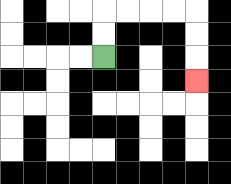{'start': '[4, 2]', 'end': '[8, 3]', 'path_directions': 'U,U,R,R,R,R,D,D,D', 'path_coordinates': '[[4, 2], [4, 1], [4, 0], [5, 0], [6, 0], [7, 0], [8, 0], [8, 1], [8, 2], [8, 3]]'}